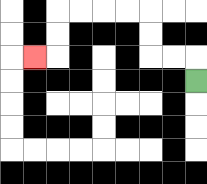{'start': '[8, 3]', 'end': '[1, 2]', 'path_directions': 'U,L,L,U,U,L,L,L,L,D,D,L', 'path_coordinates': '[[8, 3], [8, 2], [7, 2], [6, 2], [6, 1], [6, 0], [5, 0], [4, 0], [3, 0], [2, 0], [2, 1], [2, 2], [1, 2]]'}